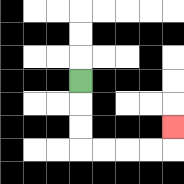{'start': '[3, 3]', 'end': '[7, 5]', 'path_directions': 'D,D,D,R,R,R,R,U', 'path_coordinates': '[[3, 3], [3, 4], [3, 5], [3, 6], [4, 6], [5, 6], [6, 6], [7, 6], [7, 5]]'}